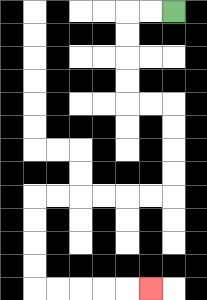{'start': '[7, 0]', 'end': '[6, 12]', 'path_directions': 'L,L,D,D,D,D,R,R,D,D,D,D,L,L,L,L,L,L,D,D,D,D,R,R,R,R,R', 'path_coordinates': '[[7, 0], [6, 0], [5, 0], [5, 1], [5, 2], [5, 3], [5, 4], [6, 4], [7, 4], [7, 5], [7, 6], [7, 7], [7, 8], [6, 8], [5, 8], [4, 8], [3, 8], [2, 8], [1, 8], [1, 9], [1, 10], [1, 11], [1, 12], [2, 12], [3, 12], [4, 12], [5, 12], [6, 12]]'}